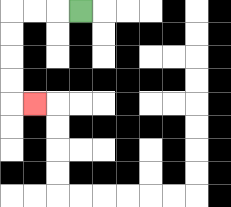{'start': '[3, 0]', 'end': '[1, 4]', 'path_directions': 'L,L,L,D,D,D,D,R', 'path_coordinates': '[[3, 0], [2, 0], [1, 0], [0, 0], [0, 1], [0, 2], [0, 3], [0, 4], [1, 4]]'}